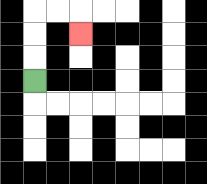{'start': '[1, 3]', 'end': '[3, 1]', 'path_directions': 'U,U,U,R,R,D', 'path_coordinates': '[[1, 3], [1, 2], [1, 1], [1, 0], [2, 0], [3, 0], [3, 1]]'}